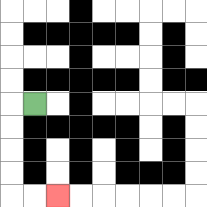{'start': '[1, 4]', 'end': '[2, 8]', 'path_directions': 'L,D,D,D,D,R,R', 'path_coordinates': '[[1, 4], [0, 4], [0, 5], [0, 6], [0, 7], [0, 8], [1, 8], [2, 8]]'}